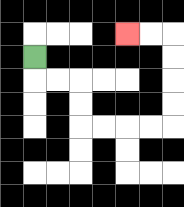{'start': '[1, 2]', 'end': '[5, 1]', 'path_directions': 'D,R,R,D,D,R,R,R,R,U,U,U,U,L,L', 'path_coordinates': '[[1, 2], [1, 3], [2, 3], [3, 3], [3, 4], [3, 5], [4, 5], [5, 5], [6, 5], [7, 5], [7, 4], [7, 3], [7, 2], [7, 1], [6, 1], [5, 1]]'}